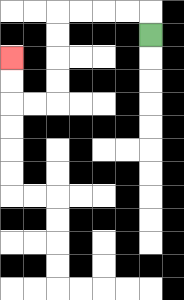{'start': '[6, 1]', 'end': '[0, 2]', 'path_directions': 'U,L,L,L,L,D,D,D,D,L,L,U,U', 'path_coordinates': '[[6, 1], [6, 0], [5, 0], [4, 0], [3, 0], [2, 0], [2, 1], [2, 2], [2, 3], [2, 4], [1, 4], [0, 4], [0, 3], [0, 2]]'}